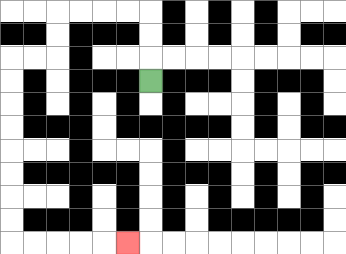{'start': '[6, 3]', 'end': '[5, 10]', 'path_directions': 'U,U,U,L,L,L,L,D,D,L,L,D,D,D,D,D,D,D,D,R,R,R,R,R', 'path_coordinates': '[[6, 3], [6, 2], [6, 1], [6, 0], [5, 0], [4, 0], [3, 0], [2, 0], [2, 1], [2, 2], [1, 2], [0, 2], [0, 3], [0, 4], [0, 5], [0, 6], [0, 7], [0, 8], [0, 9], [0, 10], [1, 10], [2, 10], [3, 10], [4, 10], [5, 10]]'}